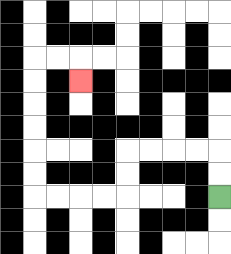{'start': '[9, 8]', 'end': '[3, 3]', 'path_directions': 'U,U,L,L,L,L,D,D,L,L,L,L,U,U,U,U,U,U,R,R,D', 'path_coordinates': '[[9, 8], [9, 7], [9, 6], [8, 6], [7, 6], [6, 6], [5, 6], [5, 7], [5, 8], [4, 8], [3, 8], [2, 8], [1, 8], [1, 7], [1, 6], [1, 5], [1, 4], [1, 3], [1, 2], [2, 2], [3, 2], [3, 3]]'}